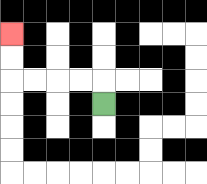{'start': '[4, 4]', 'end': '[0, 1]', 'path_directions': 'U,L,L,L,L,U,U', 'path_coordinates': '[[4, 4], [4, 3], [3, 3], [2, 3], [1, 3], [0, 3], [0, 2], [0, 1]]'}